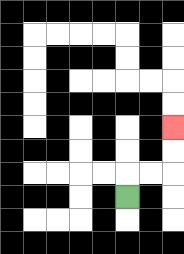{'start': '[5, 8]', 'end': '[7, 5]', 'path_directions': 'U,R,R,U,U', 'path_coordinates': '[[5, 8], [5, 7], [6, 7], [7, 7], [7, 6], [7, 5]]'}